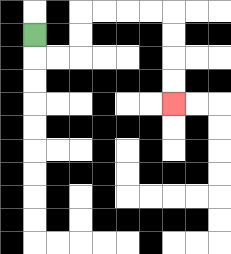{'start': '[1, 1]', 'end': '[7, 4]', 'path_directions': 'D,R,R,U,U,R,R,R,R,D,D,D,D', 'path_coordinates': '[[1, 1], [1, 2], [2, 2], [3, 2], [3, 1], [3, 0], [4, 0], [5, 0], [6, 0], [7, 0], [7, 1], [7, 2], [7, 3], [7, 4]]'}